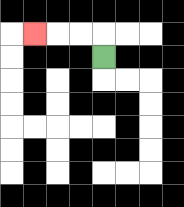{'start': '[4, 2]', 'end': '[1, 1]', 'path_directions': 'U,L,L,L', 'path_coordinates': '[[4, 2], [4, 1], [3, 1], [2, 1], [1, 1]]'}